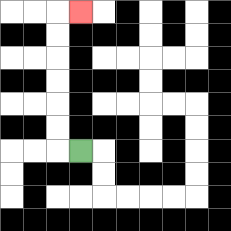{'start': '[3, 6]', 'end': '[3, 0]', 'path_directions': 'L,U,U,U,U,U,U,R', 'path_coordinates': '[[3, 6], [2, 6], [2, 5], [2, 4], [2, 3], [2, 2], [2, 1], [2, 0], [3, 0]]'}